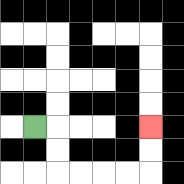{'start': '[1, 5]', 'end': '[6, 5]', 'path_directions': 'R,D,D,R,R,R,R,U,U', 'path_coordinates': '[[1, 5], [2, 5], [2, 6], [2, 7], [3, 7], [4, 7], [5, 7], [6, 7], [6, 6], [6, 5]]'}